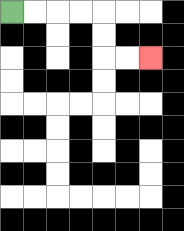{'start': '[0, 0]', 'end': '[6, 2]', 'path_directions': 'R,R,R,R,D,D,R,R', 'path_coordinates': '[[0, 0], [1, 0], [2, 0], [3, 0], [4, 0], [4, 1], [4, 2], [5, 2], [6, 2]]'}